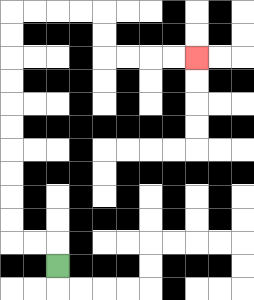{'start': '[2, 11]', 'end': '[8, 2]', 'path_directions': 'U,L,L,U,U,U,U,U,U,U,U,U,U,R,R,R,R,D,D,R,R,R,R', 'path_coordinates': '[[2, 11], [2, 10], [1, 10], [0, 10], [0, 9], [0, 8], [0, 7], [0, 6], [0, 5], [0, 4], [0, 3], [0, 2], [0, 1], [0, 0], [1, 0], [2, 0], [3, 0], [4, 0], [4, 1], [4, 2], [5, 2], [6, 2], [7, 2], [8, 2]]'}